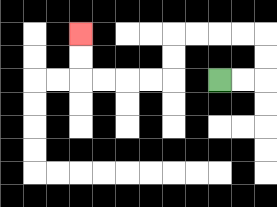{'start': '[9, 3]', 'end': '[3, 1]', 'path_directions': 'R,R,U,U,L,L,L,L,D,D,L,L,L,L,U,U', 'path_coordinates': '[[9, 3], [10, 3], [11, 3], [11, 2], [11, 1], [10, 1], [9, 1], [8, 1], [7, 1], [7, 2], [7, 3], [6, 3], [5, 3], [4, 3], [3, 3], [3, 2], [3, 1]]'}